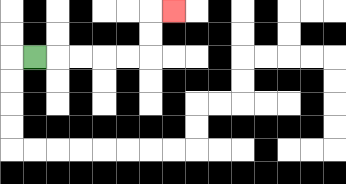{'start': '[1, 2]', 'end': '[7, 0]', 'path_directions': 'R,R,R,R,R,U,U,R', 'path_coordinates': '[[1, 2], [2, 2], [3, 2], [4, 2], [5, 2], [6, 2], [6, 1], [6, 0], [7, 0]]'}